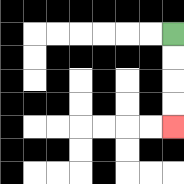{'start': '[7, 1]', 'end': '[7, 5]', 'path_directions': 'D,D,D,D', 'path_coordinates': '[[7, 1], [7, 2], [7, 3], [7, 4], [7, 5]]'}